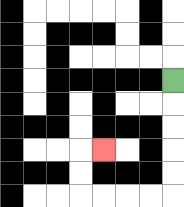{'start': '[7, 3]', 'end': '[4, 6]', 'path_directions': 'D,D,D,D,D,L,L,L,L,U,U,R', 'path_coordinates': '[[7, 3], [7, 4], [7, 5], [7, 6], [7, 7], [7, 8], [6, 8], [5, 8], [4, 8], [3, 8], [3, 7], [3, 6], [4, 6]]'}